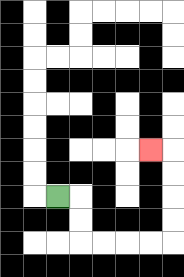{'start': '[2, 8]', 'end': '[6, 6]', 'path_directions': 'R,D,D,R,R,R,R,U,U,U,U,L', 'path_coordinates': '[[2, 8], [3, 8], [3, 9], [3, 10], [4, 10], [5, 10], [6, 10], [7, 10], [7, 9], [7, 8], [7, 7], [7, 6], [6, 6]]'}